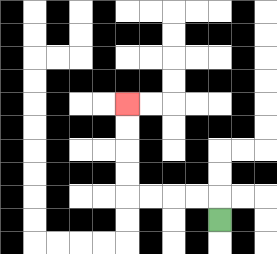{'start': '[9, 9]', 'end': '[5, 4]', 'path_directions': 'U,L,L,L,L,U,U,U,U', 'path_coordinates': '[[9, 9], [9, 8], [8, 8], [7, 8], [6, 8], [5, 8], [5, 7], [5, 6], [5, 5], [5, 4]]'}